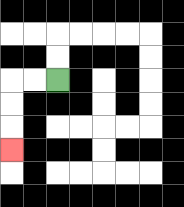{'start': '[2, 3]', 'end': '[0, 6]', 'path_directions': 'L,L,D,D,D', 'path_coordinates': '[[2, 3], [1, 3], [0, 3], [0, 4], [0, 5], [0, 6]]'}